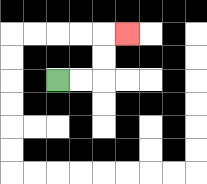{'start': '[2, 3]', 'end': '[5, 1]', 'path_directions': 'R,R,U,U,R', 'path_coordinates': '[[2, 3], [3, 3], [4, 3], [4, 2], [4, 1], [5, 1]]'}